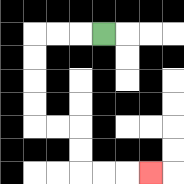{'start': '[4, 1]', 'end': '[6, 7]', 'path_directions': 'L,L,L,D,D,D,D,R,R,D,D,R,R,R', 'path_coordinates': '[[4, 1], [3, 1], [2, 1], [1, 1], [1, 2], [1, 3], [1, 4], [1, 5], [2, 5], [3, 5], [3, 6], [3, 7], [4, 7], [5, 7], [6, 7]]'}